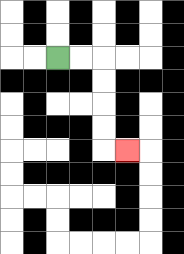{'start': '[2, 2]', 'end': '[5, 6]', 'path_directions': 'R,R,D,D,D,D,R', 'path_coordinates': '[[2, 2], [3, 2], [4, 2], [4, 3], [4, 4], [4, 5], [4, 6], [5, 6]]'}